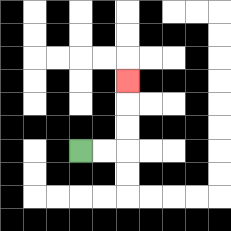{'start': '[3, 6]', 'end': '[5, 3]', 'path_directions': 'R,R,U,U,U', 'path_coordinates': '[[3, 6], [4, 6], [5, 6], [5, 5], [5, 4], [5, 3]]'}